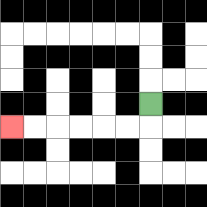{'start': '[6, 4]', 'end': '[0, 5]', 'path_directions': 'D,L,L,L,L,L,L', 'path_coordinates': '[[6, 4], [6, 5], [5, 5], [4, 5], [3, 5], [2, 5], [1, 5], [0, 5]]'}